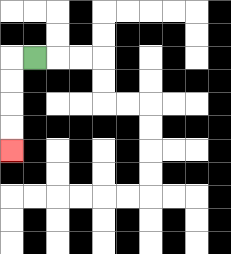{'start': '[1, 2]', 'end': '[0, 6]', 'path_directions': 'L,D,D,D,D', 'path_coordinates': '[[1, 2], [0, 2], [0, 3], [0, 4], [0, 5], [0, 6]]'}